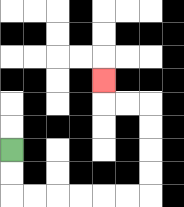{'start': '[0, 6]', 'end': '[4, 3]', 'path_directions': 'D,D,R,R,R,R,R,R,U,U,U,U,L,L,U', 'path_coordinates': '[[0, 6], [0, 7], [0, 8], [1, 8], [2, 8], [3, 8], [4, 8], [5, 8], [6, 8], [6, 7], [6, 6], [6, 5], [6, 4], [5, 4], [4, 4], [4, 3]]'}